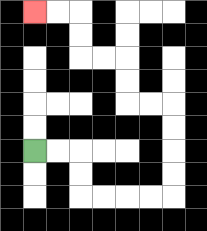{'start': '[1, 6]', 'end': '[1, 0]', 'path_directions': 'R,R,D,D,R,R,R,R,U,U,U,U,L,L,U,U,L,L,U,U,L,L', 'path_coordinates': '[[1, 6], [2, 6], [3, 6], [3, 7], [3, 8], [4, 8], [5, 8], [6, 8], [7, 8], [7, 7], [7, 6], [7, 5], [7, 4], [6, 4], [5, 4], [5, 3], [5, 2], [4, 2], [3, 2], [3, 1], [3, 0], [2, 0], [1, 0]]'}